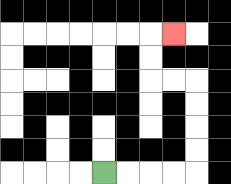{'start': '[4, 7]', 'end': '[7, 1]', 'path_directions': 'R,R,R,R,U,U,U,U,L,L,U,U,R', 'path_coordinates': '[[4, 7], [5, 7], [6, 7], [7, 7], [8, 7], [8, 6], [8, 5], [8, 4], [8, 3], [7, 3], [6, 3], [6, 2], [6, 1], [7, 1]]'}